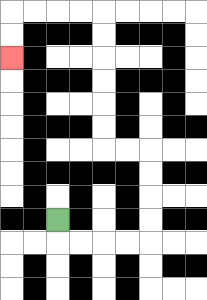{'start': '[2, 9]', 'end': '[0, 2]', 'path_directions': 'D,R,R,R,R,U,U,U,U,L,L,U,U,U,U,U,U,L,L,L,L,D,D', 'path_coordinates': '[[2, 9], [2, 10], [3, 10], [4, 10], [5, 10], [6, 10], [6, 9], [6, 8], [6, 7], [6, 6], [5, 6], [4, 6], [4, 5], [4, 4], [4, 3], [4, 2], [4, 1], [4, 0], [3, 0], [2, 0], [1, 0], [0, 0], [0, 1], [0, 2]]'}